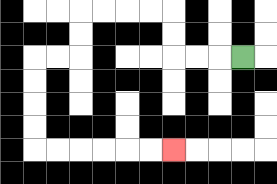{'start': '[10, 2]', 'end': '[7, 6]', 'path_directions': 'L,L,L,U,U,L,L,L,L,D,D,L,L,D,D,D,D,R,R,R,R,R,R', 'path_coordinates': '[[10, 2], [9, 2], [8, 2], [7, 2], [7, 1], [7, 0], [6, 0], [5, 0], [4, 0], [3, 0], [3, 1], [3, 2], [2, 2], [1, 2], [1, 3], [1, 4], [1, 5], [1, 6], [2, 6], [3, 6], [4, 6], [5, 6], [6, 6], [7, 6]]'}